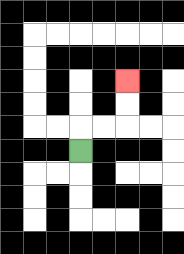{'start': '[3, 6]', 'end': '[5, 3]', 'path_directions': 'U,R,R,U,U', 'path_coordinates': '[[3, 6], [3, 5], [4, 5], [5, 5], [5, 4], [5, 3]]'}